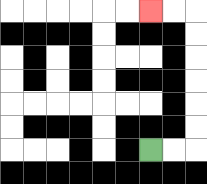{'start': '[6, 6]', 'end': '[6, 0]', 'path_directions': 'R,R,U,U,U,U,U,U,L,L', 'path_coordinates': '[[6, 6], [7, 6], [8, 6], [8, 5], [8, 4], [8, 3], [8, 2], [8, 1], [8, 0], [7, 0], [6, 0]]'}